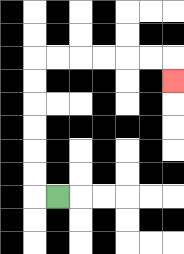{'start': '[2, 8]', 'end': '[7, 3]', 'path_directions': 'L,U,U,U,U,U,U,R,R,R,R,R,R,D', 'path_coordinates': '[[2, 8], [1, 8], [1, 7], [1, 6], [1, 5], [1, 4], [1, 3], [1, 2], [2, 2], [3, 2], [4, 2], [5, 2], [6, 2], [7, 2], [7, 3]]'}